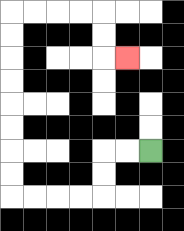{'start': '[6, 6]', 'end': '[5, 2]', 'path_directions': 'L,L,D,D,L,L,L,L,U,U,U,U,U,U,U,U,R,R,R,R,D,D,R', 'path_coordinates': '[[6, 6], [5, 6], [4, 6], [4, 7], [4, 8], [3, 8], [2, 8], [1, 8], [0, 8], [0, 7], [0, 6], [0, 5], [0, 4], [0, 3], [0, 2], [0, 1], [0, 0], [1, 0], [2, 0], [3, 0], [4, 0], [4, 1], [4, 2], [5, 2]]'}